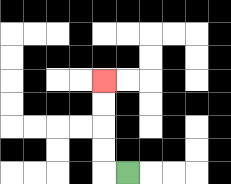{'start': '[5, 7]', 'end': '[4, 3]', 'path_directions': 'L,U,U,U,U', 'path_coordinates': '[[5, 7], [4, 7], [4, 6], [4, 5], [4, 4], [4, 3]]'}